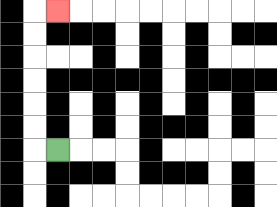{'start': '[2, 6]', 'end': '[2, 0]', 'path_directions': 'L,U,U,U,U,U,U,R', 'path_coordinates': '[[2, 6], [1, 6], [1, 5], [1, 4], [1, 3], [1, 2], [1, 1], [1, 0], [2, 0]]'}